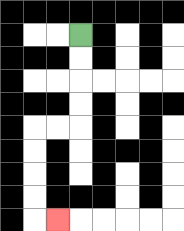{'start': '[3, 1]', 'end': '[2, 9]', 'path_directions': 'D,D,D,D,L,L,D,D,D,D,R', 'path_coordinates': '[[3, 1], [3, 2], [3, 3], [3, 4], [3, 5], [2, 5], [1, 5], [1, 6], [1, 7], [1, 8], [1, 9], [2, 9]]'}